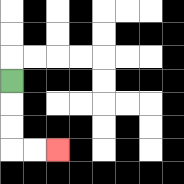{'start': '[0, 3]', 'end': '[2, 6]', 'path_directions': 'D,D,D,R,R', 'path_coordinates': '[[0, 3], [0, 4], [0, 5], [0, 6], [1, 6], [2, 6]]'}